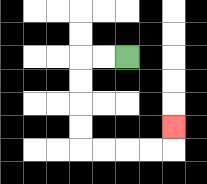{'start': '[5, 2]', 'end': '[7, 5]', 'path_directions': 'L,L,D,D,D,D,R,R,R,R,U', 'path_coordinates': '[[5, 2], [4, 2], [3, 2], [3, 3], [3, 4], [3, 5], [3, 6], [4, 6], [5, 6], [6, 6], [7, 6], [7, 5]]'}